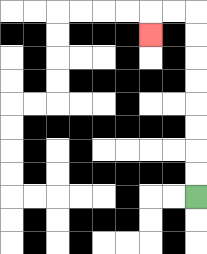{'start': '[8, 8]', 'end': '[6, 1]', 'path_directions': 'U,U,U,U,U,U,U,U,L,L,D', 'path_coordinates': '[[8, 8], [8, 7], [8, 6], [8, 5], [8, 4], [8, 3], [8, 2], [8, 1], [8, 0], [7, 0], [6, 0], [6, 1]]'}